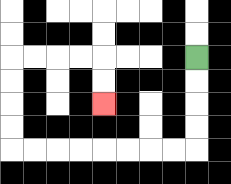{'start': '[8, 2]', 'end': '[4, 4]', 'path_directions': 'D,D,D,D,L,L,L,L,L,L,L,L,U,U,U,U,R,R,R,R,D,D', 'path_coordinates': '[[8, 2], [8, 3], [8, 4], [8, 5], [8, 6], [7, 6], [6, 6], [5, 6], [4, 6], [3, 6], [2, 6], [1, 6], [0, 6], [0, 5], [0, 4], [0, 3], [0, 2], [1, 2], [2, 2], [3, 2], [4, 2], [4, 3], [4, 4]]'}